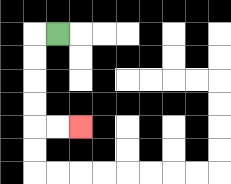{'start': '[2, 1]', 'end': '[3, 5]', 'path_directions': 'L,D,D,D,D,R,R', 'path_coordinates': '[[2, 1], [1, 1], [1, 2], [1, 3], [1, 4], [1, 5], [2, 5], [3, 5]]'}